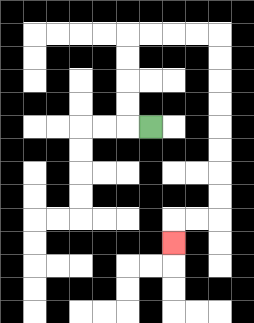{'start': '[6, 5]', 'end': '[7, 10]', 'path_directions': 'L,U,U,U,U,R,R,R,R,D,D,D,D,D,D,D,D,L,L,D', 'path_coordinates': '[[6, 5], [5, 5], [5, 4], [5, 3], [5, 2], [5, 1], [6, 1], [7, 1], [8, 1], [9, 1], [9, 2], [9, 3], [9, 4], [9, 5], [9, 6], [9, 7], [9, 8], [9, 9], [8, 9], [7, 9], [7, 10]]'}